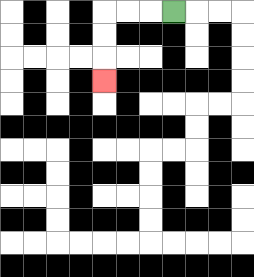{'start': '[7, 0]', 'end': '[4, 3]', 'path_directions': 'L,L,L,D,D,D', 'path_coordinates': '[[7, 0], [6, 0], [5, 0], [4, 0], [4, 1], [4, 2], [4, 3]]'}